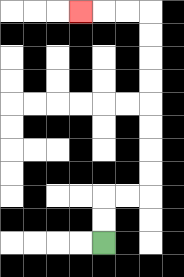{'start': '[4, 10]', 'end': '[3, 0]', 'path_directions': 'U,U,R,R,U,U,U,U,U,U,U,U,L,L,L', 'path_coordinates': '[[4, 10], [4, 9], [4, 8], [5, 8], [6, 8], [6, 7], [6, 6], [6, 5], [6, 4], [6, 3], [6, 2], [6, 1], [6, 0], [5, 0], [4, 0], [3, 0]]'}